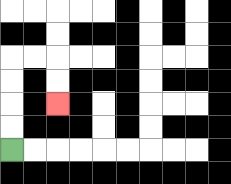{'start': '[0, 6]', 'end': '[2, 4]', 'path_directions': 'U,U,U,U,R,R,D,D', 'path_coordinates': '[[0, 6], [0, 5], [0, 4], [0, 3], [0, 2], [1, 2], [2, 2], [2, 3], [2, 4]]'}